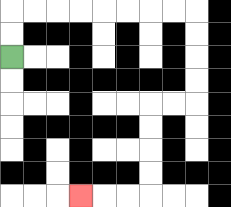{'start': '[0, 2]', 'end': '[3, 8]', 'path_directions': 'U,U,R,R,R,R,R,R,R,R,D,D,D,D,L,L,D,D,D,D,L,L,L', 'path_coordinates': '[[0, 2], [0, 1], [0, 0], [1, 0], [2, 0], [3, 0], [4, 0], [5, 0], [6, 0], [7, 0], [8, 0], [8, 1], [8, 2], [8, 3], [8, 4], [7, 4], [6, 4], [6, 5], [6, 6], [6, 7], [6, 8], [5, 8], [4, 8], [3, 8]]'}